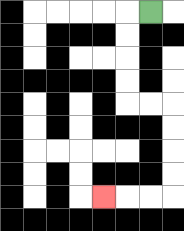{'start': '[6, 0]', 'end': '[4, 8]', 'path_directions': 'L,D,D,D,D,R,R,D,D,D,D,L,L,L', 'path_coordinates': '[[6, 0], [5, 0], [5, 1], [5, 2], [5, 3], [5, 4], [6, 4], [7, 4], [7, 5], [7, 6], [7, 7], [7, 8], [6, 8], [5, 8], [4, 8]]'}